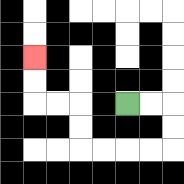{'start': '[5, 4]', 'end': '[1, 2]', 'path_directions': 'R,R,D,D,L,L,L,L,U,U,L,L,U,U', 'path_coordinates': '[[5, 4], [6, 4], [7, 4], [7, 5], [7, 6], [6, 6], [5, 6], [4, 6], [3, 6], [3, 5], [3, 4], [2, 4], [1, 4], [1, 3], [1, 2]]'}